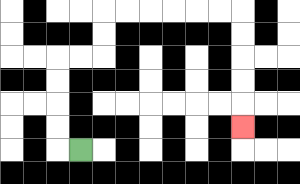{'start': '[3, 6]', 'end': '[10, 5]', 'path_directions': 'L,U,U,U,U,R,R,U,U,R,R,R,R,R,R,D,D,D,D,D', 'path_coordinates': '[[3, 6], [2, 6], [2, 5], [2, 4], [2, 3], [2, 2], [3, 2], [4, 2], [4, 1], [4, 0], [5, 0], [6, 0], [7, 0], [8, 0], [9, 0], [10, 0], [10, 1], [10, 2], [10, 3], [10, 4], [10, 5]]'}